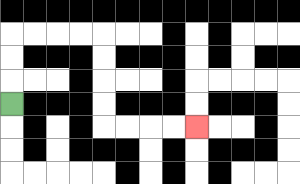{'start': '[0, 4]', 'end': '[8, 5]', 'path_directions': 'U,U,U,R,R,R,R,D,D,D,D,R,R,R,R', 'path_coordinates': '[[0, 4], [0, 3], [0, 2], [0, 1], [1, 1], [2, 1], [3, 1], [4, 1], [4, 2], [4, 3], [4, 4], [4, 5], [5, 5], [6, 5], [7, 5], [8, 5]]'}